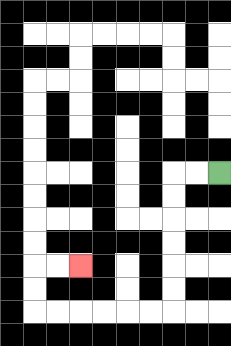{'start': '[9, 7]', 'end': '[3, 11]', 'path_directions': 'L,L,D,D,D,D,D,D,L,L,L,L,L,L,U,U,R,R', 'path_coordinates': '[[9, 7], [8, 7], [7, 7], [7, 8], [7, 9], [7, 10], [7, 11], [7, 12], [7, 13], [6, 13], [5, 13], [4, 13], [3, 13], [2, 13], [1, 13], [1, 12], [1, 11], [2, 11], [3, 11]]'}